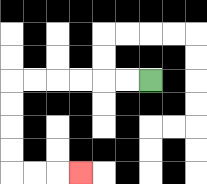{'start': '[6, 3]', 'end': '[3, 7]', 'path_directions': 'L,L,L,L,L,L,D,D,D,D,R,R,R', 'path_coordinates': '[[6, 3], [5, 3], [4, 3], [3, 3], [2, 3], [1, 3], [0, 3], [0, 4], [0, 5], [0, 6], [0, 7], [1, 7], [2, 7], [3, 7]]'}